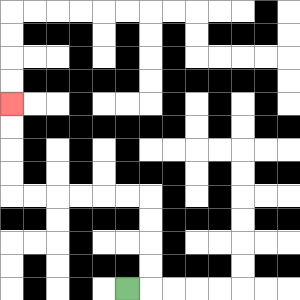{'start': '[5, 12]', 'end': '[0, 4]', 'path_directions': 'R,U,U,U,U,L,L,L,L,L,L,U,U,U,U', 'path_coordinates': '[[5, 12], [6, 12], [6, 11], [6, 10], [6, 9], [6, 8], [5, 8], [4, 8], [3, 8], [2, 8], [1, 8], [0, 8], [0, 7], [0, 6], [0, 5], [0, 4]]'}